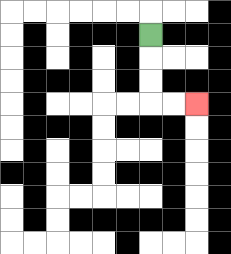{'start': '[6, 1]', 'end': '[8, 4]', 'path_directions': 'D,D,D,R,R', 'path_coordinates': '[[6, 1], [6, 2], [6, 3], [6, 4], [7, 4], [8, 4]]'}